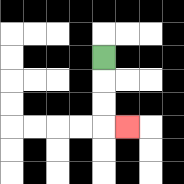{'start': '[4, 2]', 'end': '[5, 5]', 'path_directions': 'D,D,D,R', 'path_coordinates': '[[4, 2], [4, 3], [4, 4], [4, 5], [5, 5]]'}